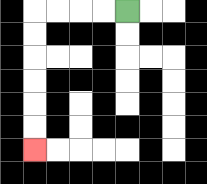{'start': '[5, 0]', 'end': '[1, 6]', 'path_directions': 'L,L,L,L,D,D,D,D,D,D', 'path_coordinates': '[[5, 0], [4, 0], [3, 0], [2, 0], [1, 0], [1, 1], [1, 2], [1, 3], [1, 4], [1, 5], [1, 6]]'}